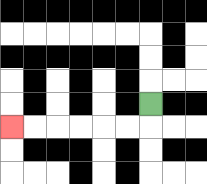{'start': '[6, 4]', 'end': '[0, 5]', 'path_directions': 'D,L,L,L,L,L,L', 'path_coordinates': '[[6, 4], [6, 5], [5, 5], [4, 5], [3, 5], [2, 5], [1, 5], [0, 5]]'}